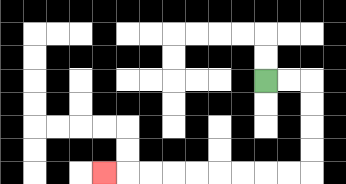{'start': '[11, 3]', 'end': '[4, 7]', 'path_directions': 'R,R,D,D,D,D,L,L,L,L,L,L,L,L,L', 'path_coordinates': '[[11, 3], [12, 3], [13, 3], [13, 4], [13, 5], [13, 6], [13, 7], [12, 7], [11, 7], [10, 7], [9, 7], [8, 7], [7, 7], [6, 7], [5, 7], [4, 7]]'}